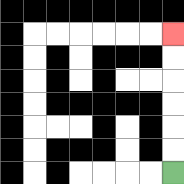{'start': '[7, 7]', 'end': '[7, 1]', 'path_directions': 'U,U,U,U,U,U', 'path_coordinates': '[[7, 7], [7, 6], [7, 5], [7, 4], [7, 3], [7, 2], [7, 1]]'}